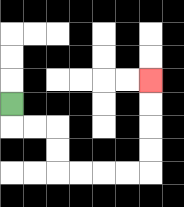{'start': '[0, 4]', 'end': '[6, 3]', 'path_directions': 'D,R,R,D,D,R,R,R,R,U,U,U,U', 'path_coordinates': '[[0, 4], [0, 5], [1, 5], [2, 5], [2, 6], [2, 7], [3, 7], [4, 7], [5, 7], [6, 7], [6, 6], [6, 5], [6, 4], [6, 3]]'}